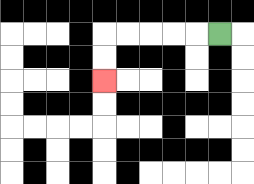{'start': '[9, 1]', 'end': '[4, 3]', 'path_directions': 'L,L,L,L,L,D,D', 'path_coordinates': '[[9, 1], [8, 1], [7, 1], [6, 1], [5, 1], [4, 1], [4, 2], [4, 3]]'}